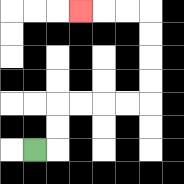{'start': '[1, 6]', 'end': '[3, 0]', 'path_directions': 'R,U,U,R,R,R,R,U,U,U,U,L,L,L', 'path_coordinates': '[[1, 6], [2, 6], [2, 5], [2, 4], [3, 4], [4, 4], [5, 4], [6, 4], [6, 3], [6, 2], [6, 1], [6, 0], [5, 0], [4, 0], [3, 0]]'}